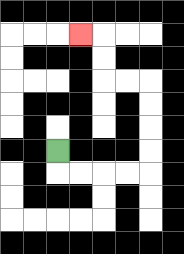{'start': '[2, 6]', 'end': '[3, 1]', 'path_directions': 'D,R,R,R,R,U,U,U,U,L,L,U,U,L', 'path_coordinates': '[[2, 6], [2, 7], [3, 7], [4, 7], [5, 7], [6, 7], [6, 6], [6, 5], [6, 4], [6, 3], [5, 3], [4, 3], [4, 2], [4, 1], [3, 1]]'}